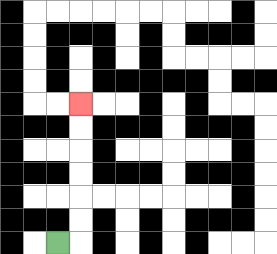{'start': '[2, 10]', 'end': '[3, 4]', 'path_directions': 'R,U,U,U,U,U,U', 'path_coordinates': '[[2, 10], [3, 10], [3, 9], [3, 8], [3, 7], [3, 6], [3, 5], [3, 4]]'}